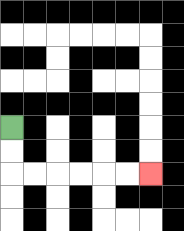{'start': '[0, 5]', 'end': '[6, 7]', 'path_directions': 'D,D,R,R,R,R,R,R', 'path_coordinates': '[[0, 5], [0, 6], [0, 7], [1, 7], [2, 7], [3, 7], [4, 7], [5, 7], [6, 7]]'}